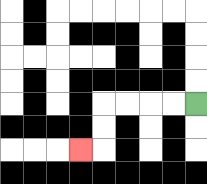{'start': '[8, 4]', 'end': '[3, 6]', 'path_directions': 'L,L,L,L,D,D,L', 'path_coordinates': '[[8, 4], [7, 4], [6, 4], [5, 4], [4, 4], [4, 5], [4, 6], [3, 6]]'}